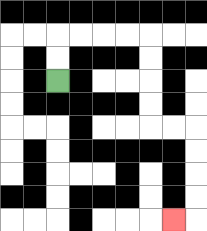{'start': '[2, 3]', 'end': '[7, 9]', 'path_directions': 'U,U,R,R,R,R,D,D,D,D,R,R,D,D,D,D,L', 'path_coordinates': '[[2, 3], [2, 2], [2, 1], [3, 1], [4, 1], [5, 1], [6, 1], [6, 2], [6, 3], [6, 4], [6, 5], [7, 5], [8, 5], [8, 6], [8, 7], [8, 8], [8, 9], [7, 9]]'}